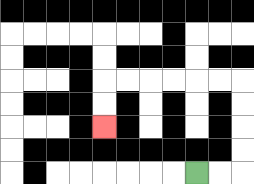{'start': '[8, 7]', 'end': '[4, 5]', 'path_directions': 'R,R,U,U,U,U,L,L,L,L,L,L,D,D', 'path_coordinates': '[[8, 7], [9, 7], [10, 7], [10, 6], [10, 5], [10, 4], [10, 3], [9, 3], [8, 3], [7, 3], [6, 3], [5, 3], [4, 3], [4, 4], [4, 5]]'}